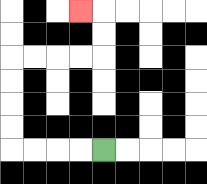{'start': '[4, 6]', 'end': '[3, 0]', 'path_directions': 'L,L,L,L,U,U,U,U,R,R,R,R,U,U,L', 'path_coordinates': '[[4, 6], [3, 6], [2, 6], [1, 6], [0, 6], [0, 5], [0, 4], [0, 3], [0, 2], [1, 2], [2, 2], [3, 2], [4, 2], [4, 1], [4, 0], [3, 0]]'}